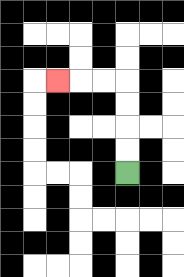{'start': '[5, 7]', 'end': '[2, 3]', 'path_directions': 'U,U,U,U,L,L,L', 'path_coordinates': '[[5, 7], [5, 6], [5, 5], [5, 4], [5, 3], [4, 3], [3, 3], [2, 3]]'}